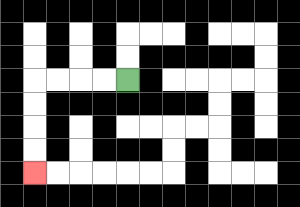{'start': '[5, 3]', 'end': '[1, 7]', 'path_directions': 'L,L,L,L,D,D,D,D', 'path_coordinates': '[[5, 3], [4, 3], [3, 3], [2, 3], [1, 3], [1, 4], [1, 5], [1, 6], [1, 7]]'}